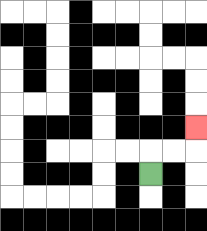{'start': '[6, 7]', 'end': '[8, 5]', 'path_directions': 'U,R,R,U', 'path_coordinates': '[[6, 7], [6, 6], [7, 6], [8, 6], [8, 5]]'}